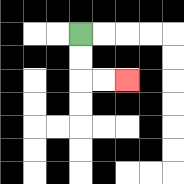{'start': '[3, 1]', 'end': '[5, 3]', 'path_directions': 'D,D,R,R', 'path_coordinates': '[[3, 1], [3, 2], [3, 3], [4, 3], [5, 3]]'}